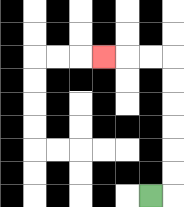{'start': '[6, 8]', 'end': '[4, 2]', 'path_directions': 'R,U,U,U,U,U,U,L,L,L', 'path_coordinates': '[[6, 8], [7, 8], [7, 7], [7, 6], [7, 5], [7, 4], [7, 3], [7, 2], [6, 2], [5, 2], [4, 2]]'}